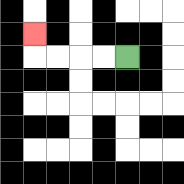{'start': '[5, 2]', 'end': '[1, 1]', 'path_directions': 'L,L,L,L,U', 'path_coordinates': '[[5, 2], [4, 2], [3, 2], [2, 2], [1, 2], [1, 1]]'}